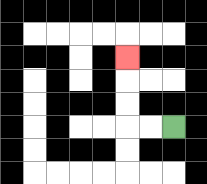{'start': '[7, 5]', 'end': '[5, 2]', 'path_directions': 'L,L,U,U,U', 'path_coordinates': '[[7, 5], [6, 5], [5, 5], [5, 4], [5, 3], [5, 2]]'}